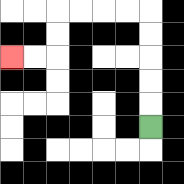{'start': '[6, 5]', 'end': '[0, 2]', 'path_directions': 'U,U,U,U,U,L,L,L,L,D,D,L,L', 'path_coordinates': '[[6, 5], [6, 4], [6, 3], [6, 2], [6, 1], [6, 0], [5, 0], [4, 0], [3, 0], [2, 0], [2, 1], [2, 2], [1, 2], [0, 2]]'}